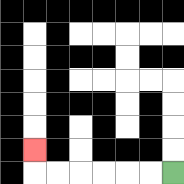{'start': '[7, 7]', 'end': '[1, 6]', 'path_directions': 'L,L,L,L,L,L,U', 'path_coordinates': '[[7, 7], [6, 7], [5, 7], [4, 7], [3, 7], [2, 7], [1, 7], [1, 6]]'}